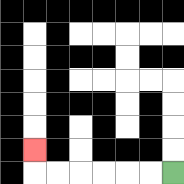{'start': '[7, 7]', 'end': '[1, 6]', 'path_directions': 'L,L,L,L,L,L,U', 'path_coordinates': '[[7, 7], [6, 7], [5, 7], [4, 7], [3, 7], [2, 7], [1, 7], [1, 6]]'}